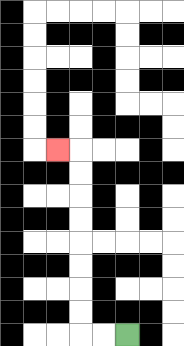{'start': '[5, 14]', 'end': '[2, 6]', 'path_directions': 'L,L,U,U,U,U,U,U,U,U,L', 'path_coordinates': '[[5, 14], [4, 14], [3, 14], [3, 13], [3, 12], [3, 11], [3, 10], [3, 9], [3, 8], [3, 7], [3, 6], [2, 6]]'}